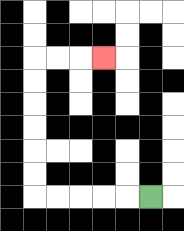{'start': '[6, 8]', 'end': '[4, 2]', 'path_directions': 'L,L,L,L,L,U,U,U,U,U,U,R,R,R', 'path_coordinates': '[[6, 8], [5, 8], [4, 8], [3, 8], [2, 8], [1, 8], [1, 7], [1, 6], [1, 5], [1, 4], [1, 3], [1, 2], [2, 2], [3, 2], [4, 2]]'}